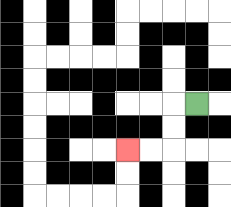{'start': '[8, 4]', 'end': '[5, 6]', 'path_directions': 'L,D,D,L,L', 'path_coordinates': '[[8, 4], [7, 4], [7, 5], [7, 6], [6, 6], [5, 6]]'}